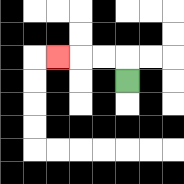{'start': '[5, 3]', 'end': '[2, 2]', 'path_directions': 'U,L,L,L', 'path_coordinates': '[[5, 3], [5, 2], [4, 2], [3, 2], [2, 2]]'}